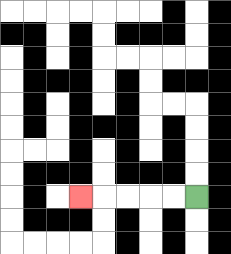{'start': '[8, 8]', 'end': '[3, 8]', 'path_directions': 'L,L,L,L,L', 'path_coordinates': '[[8, 8], [7, 8], [6, 8], [5, 8], [4, 8], [3, 8]]'}